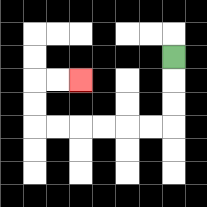{'start': '[7, 2]', 'end': '[3, 3]', 'path_directions': 'D,D,D,L,L,L,L,L,L,U,U,R,R', 'path_coordinates': '[[7, 2], [7, 3], [7, 4], [7, 5], [6, 5], [5, 5], [4, 5], [3, 5], [2, 5], [1, 5], [1, 4], [1, 3], [2, 3], [3, 3]]'}